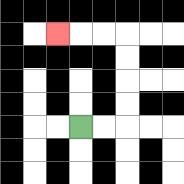{'start': '[3, 5]', 'end': '[2, 1]', 'path_directions': 'R,R,U,U,U,U,L,L,L', 'path_coordinates': '[[3, 5], [4, 5], [5, 5], [5, 4], [5, 3], [5, 2], [5, 1], [4, 1], [3, 1], [2, 1]]'}